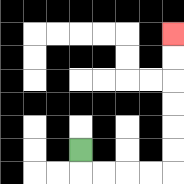{'start': '[3, 6]', 'end': '[7, 1]', 'path_directions': 'D,R,R,R,R,U,U,U,U,U,U', 'path_coordinates': '[[3, 6], [3, 7], [4, 7], [5, 7], [6, 7], [7, 7], [7, 6], [7, 5], [7, 4], [7, 3], [7, 2], [7, 1]]'}